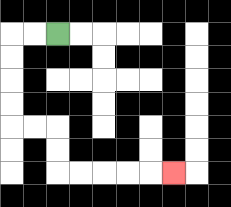{'start': '[2, 1]', 'end': '[7, 7]', 'path_directions': 'L,L,D,D,D,D,R,R,D,D,R,R,R,R,R', 'path_coordinates': '[[2, 1], [1, 1], [0, 1], [0, 2], [0, 3], [0, 4], [0, 5], [1, 5], [2, 5], [2, 6], [2, 7], [3, 7], [4, 7], [5, 7], [6, 7], [7, 7]]'}